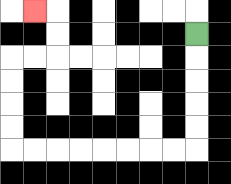{'start': '[8, 1]', 'end': '[1, 0]', 'path_directions': 'D,D,D,D,D,L,L,L,L,L,L,L,L,U,U,U,U,R,R,U,U,L', 'path_coordinates': '[[8, 1], [8, 2], [8, 3], [8, 4], [8, 5], [8, 6], [7, 6], [6, 6], [5, 6], [4, 6], [3, 6], [2, 6], [1, 6], [0, 6], [0, 5], [0, 4], [0, 3], [0, 2], [1, 2], [2, 2], [2, 1], [2, 0], [1, 0]]'}